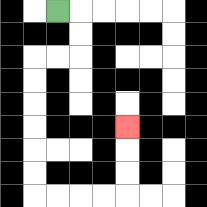{'start': '[2, 0]', 'end': '[5, 5]', 'path_directions': 'R,D,D,L,L,D,D,D,D,D,D,R,R,R,R,U,U,U', 'path_coordinates': '[[2, 0], [3, 0], [3, 1], [3, 2], [2, 2], [1, 2], [1, 3], [1, 4], [1, 5], [1, 6], [1, 7], [1, 8], [2, 8], [3, 8], [4, 8], [5, 8], [5, 7], [5, 6], [5, 5]]'}